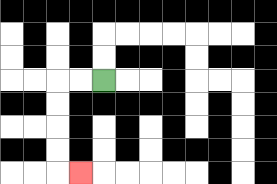{'start': '[4, 3]', 'end': '[3, 7]', 'path_directions': 'L,L,D,D,D,D,R', 'path_coordinates': '[[4, 3], [3, 3], [2, 3], [2, 4], [2, 5], [2, 6], [2, 7], [3, 7]]'}